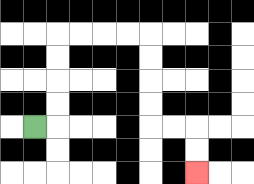{'start': '[1, 5]', 'end': '[8, 7]', 'path_directions': 'R,U,U,U,U,R,R,R,R,D,D,D,D,R,R,D,D', 'path_coordinates': '[[1, 5], [2, 5], [2, 4], [2, 3], [2, 2], [2, 1], [3, 1], [4, 1], [5, 1], [6, 1], [6, 2], [6, 3], [6, 4], [6, 5], [7, 5], [8, 5], [8, 6], [8, 7]]'}